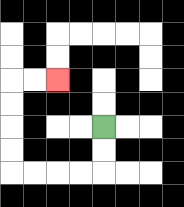{'start': '[4, 5]', 'end': '[2, 3]', 'path_directions': 'D,D,L,L,L,L,U,U,U,U,R,R', 'path_coordinates': '[[4, 5], [4, 6], [4, 7], [3, 7], [2, 7], [1, 7], [0, 7], [0, 6], [0, 5], [0, 4], [0, 3], [1, 3], [2, 3]]'}